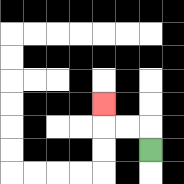{'start': '[6, 6]', 'end': '[4, 4]', 'path_directions': 'U,L,L,U', 'path_coordinates': '[[6, 6], [6, 5], [5, 5], [4, 5], [4, 4]]'}